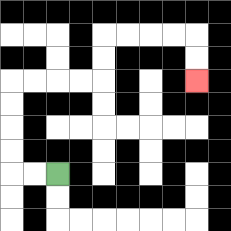{'start': '[2, 7]', 'end': '[8, 3]', 'path_directions': 'L,L,U,U,U,U,R,R,R,R,U,U,R,R,R,R,D,D', 'path_coordinates': '[[2, 7], [1, 7], [0, 7], [0, 6], [0, 5], [0, 4], [0, 3], [1, 3], [2, 3], [3, 3], [4, 3], [4, 2], [4, 1], [5, 1], [6, 1], [7, 1], [8, 1], [8, 2], [8, 3]]'}